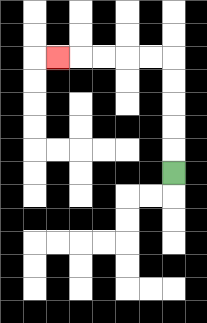{'start': '[7, 7]', 'end': '[2, 2]', 'path_directions': 'U,U,U,U,U,L,L,L,L,L', 'path_coordinates': '[[7, 7], [7, 6], [7, 5], [7, 4], [7, 3], [7, 2], [6, 2], [5, 2], [4, 2], [3, 2], [2, 2]]'}